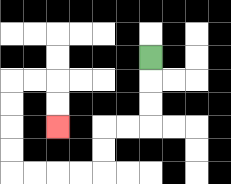{'start': '[6, 2]', 'end': '[2, 5]', 'path_directions': 'D,D,D,L,L,D,D,L,L,L,L,U,U,U,U,R,R,D,D', 'path_coordinates': '[[6, 2], [6, 3], [6, 4], [6, 5], [5, 5], [4, 5], [4, 6], [4, 7], [3, 7], [2, 7], [1, 7], [0, 7], [0, 6], [0, 5], [0, 4], [0, 3], [1, 3], [2, 3], [2, 4], [2, 5]]'}